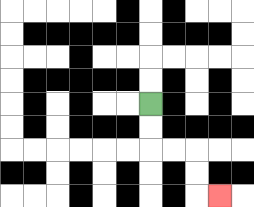{'start': '[6, 4]', 'end': '[9, 8]', 'path_directions': 'D,D,R,R,D,D,R', 'path_coordinates': '[[6, 4], [6, 5], [6, 6], [7, 6], [8, 6], [8, 7], [8, 8], [9, 8]]'}